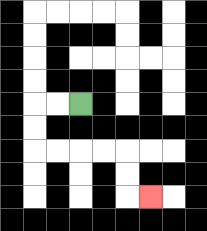{'start': '[3, 4]', 'end': '[6, 8]', 'path_directions': 'L,L,D,D,R,R,R,R,D,D,R', 'path_coordinates': '[[3, 4], [2, 4], [1, 4], [1, 5], [1, 6], [2, 6], [3, 6], [4, 6], [5, 6], [5, 7], [5, 8], [6, 8]]'}